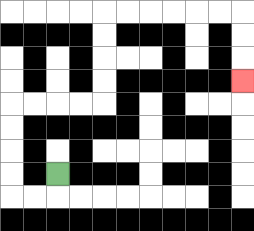{'start': '[2, 7]', 'end': '[10, 3]', 'path_directions': 'D,L,L,U,U,U,U,R,R,R,R,U,U,U,U,R,R,R,R,R,R,D,D,D', 'path_coordinates': '[[2, 7], [2, 8], [1, 8], [0, 8], [0, 7], [0, 6], [0, 5], [0, 4], [1, 4], [2, 4], [3, 4], [4, 4], [4, 3], [4, 2], [4, 1], [4, 0], [5, 0], [6, 0], [7, 0], [8, 0], [9, 0], [10, 0], [10, 1], [10, 2], [10, 3]]'}